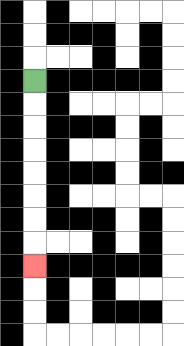{'start': '[1, 3]', 'end': '[1, 11]', 'path_directions': 'D,D,D,D,D,D,D,D', 'path_coordinates': '[[1, 3], [1, 4], [1, 5], [1, 6], [1, 7], [1, 8], [1, 9], [1, 10], [1, 11]]'}